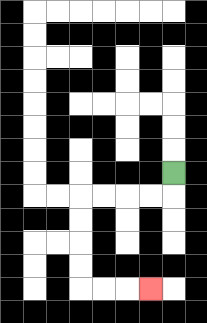{'start': '[7, 7]', 'end': '[6, 12]', 'path_directions': 'D,L,L,L,L,D,D,D,D,R,R,R', 'path_coordinates': '[[7, 7], [7, 8], [6, 8], [5, 8], [4, 8], [3, 8], [3, 9], [3, 10], [3, 11], [3, 12], [4, 12], [5, 12], [6, 12]]'}